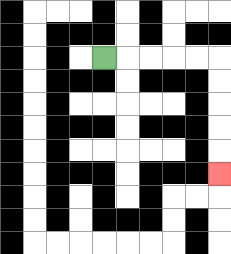{'start': '[4, 2]', 'end': '[9, 7]', 'path_directions': 'R,R,R,R,R,D,D,D,D,D', 'path_coordinates': '[[4, 2], [5, 2], [6, 2], [7, 2], [8, 2], [9, 2], [9, 3], [9, 4], [9, 5], [9, 6], [9, 7]]'}